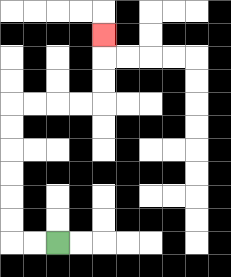{'start': '[2, 10]', 'end': '[4, 1]', 'path_directions': 'L,L,U,U,U,U,U,U,R,R,R,R,U,U,U', 'path_coordinates': '[[2, 10], [1, 10], [0, 10], [0, 9], [0, 8], [0, 7], [0, 6], [0, 5], [0, 4], [1, 4], [2, 4], [3, 4], [4, 4], [4, 3], [4, 2], [4, 1]]'}